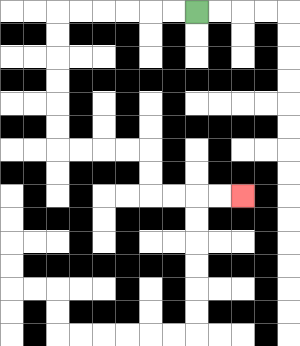{'start': '[8, 0]', 'end': '[10, 8]', 'path_directions': 'L,L,L,L,L,L,D,D,D,D,D,D,R,R,R,R,D,D,R,R,R,R', 'path_coordinates': '[[8, 0], [7, 0], [6, 0], [5, 0], [4, 0], [3, 0], [2, 0], [2, 1], [2, 2], [2, 3], [2, 4], [2, 5], [2, 6], [3, 6], [4, 6], [5, 6], [6, 6], [6, 7], [6, 8], [7, 8], [8, 8], [9, 8], [10, 8]]'}